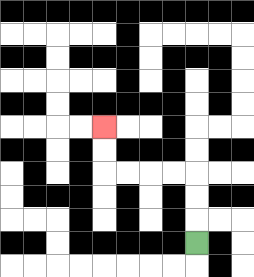{'start': '[8, 10]', 'end': '[4, 5]', 'path_directions': 'U,U,U,L,L,L,L,U,U', 'path_coordinates': '[[8, 10], [8, 9], [8, 8], [8, 7], [7, 7], [6, 7], [5, 7], [4, 7], [4, 6], [4, 5]]'}